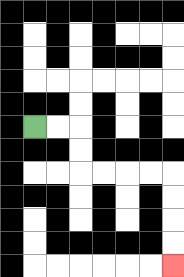{'start': '[1, 5]', 'end': '[7, 11]', 'path_directions': 'R,R,D,D,R,R,R,R,D,D,D,D', 'path_coordinates': '[[1, 5], [2, 5], [3, 5], [3, 6], [3, 7], [4, 7], [5, 7], [6, 7], [7, 7], [7, 8], [7, 9], [7, 10], [7, 11]]'}